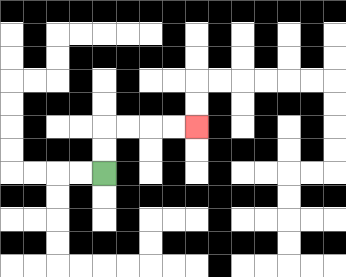{'start': '[4, 7]', 'end': '[8, 5]', 'path_directions': 'U,U,R,R,R,R', 'path_coordinates': '[[4, 7], [4, 6], [4, 5], [5, 5], [6, 5], [7, 5], [8, 5]]'}